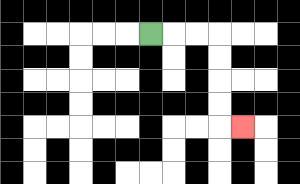{'start': '[6, 1]', 'end': '[10, 5]', 'path_directions': 'R,R,R,D,D,D,D,R', 'path_coordinates': '[[6, 1], [7, 1], [8, 1], [9, 1], [9, 2], [9, 3], [9, 4], [9, 5], [10, 5]]'}